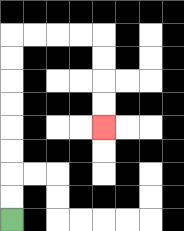{'start': '[0, 9]', 'end': '[4, 5]', 'path_directions': 'U,U,U,U,U,U,U,U,R,R,R,R,D,D,D,D', 'path_coordinates': '[[0, 9], [0, 8], [0, 7], [0, 6], [0, 5], [0, 4], [0, 3], [0, 2], [0, 1], [1, 1], [2, 1], [3, 1], [4, 1], [4, 2], [4, 3], [4, 4], [4, 5]]'}